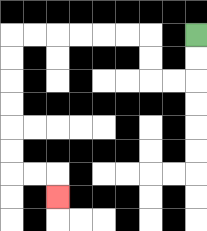{'start': '[8, 1]', 'end': '[2, 8]', 'path_directions': 'D,D,L,L,U,U,L,L,L,L,L,L,D,D,D,D,D,D,R,R,D', 'path_coordinates': '[[8, 1], [8, 2], [8, 3], [7, 3], [6, 3], [6, 2], [6, 1], [5, 1], [4, 1], [3, 1], [2, 1], [1, 1], [0, 1], [0, 2], [0, 3], [0, 4], [0, 5], [0, 6], [0, 7], [1, 7], [2, 7], [2, 8]]'}